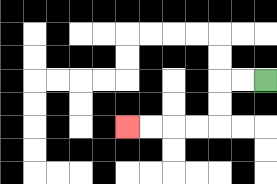{'start': '[11, 3]', 'end': '[5, 5]', 'path_directions': 'L,L,D,D,L,L,L,L', 'path_coordinates': '[[11, 3], [10, 3], [9, 3], [9, 4], [9, 5], [8, 5], [7, 5], [6, 5], [5, 5]]'}